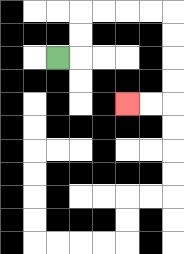{'start': '[2, 2]', 'end': '[5, 4]', 'path_directions': 'R,U,U,R,R,R,R,D,D,D,D,L,L', 'path_coordinates': '[[2, 2], [3, 2], [3, 1], [3, 0], [4, 0], [5, 0], [6, 0], [7, 0], [7, 1], [7, 2], [7, 3], [7, 4], [6, 4], [5, 4]]'}